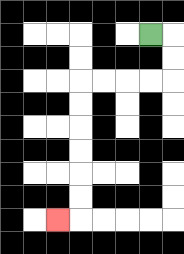{'start': '[6, 1]', 'end': '[2, 9]', 'path_directions': 'R,D,D,L,L,L,L,D,D,D,D,D,D,L', 'path_coordinates': '[[6, 1], [7, 1], [7, 2], [7, 3], [6, 3], [5, 3], [4, 3], [3, 3], [3, 4], [3, 5], [3, 6], [3, 7], [3, 8], [3, 9], [2, 9]]'}